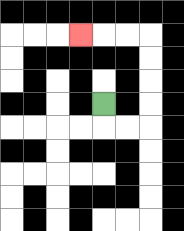{'start': '[4, 4]', 'end': '[3, 1]', 'path_directions': 'D,R,R,U,U,U,U,L,L,L', 'path_coordinates': '[[4, 4], [4, 5], [5, 5], [6, 5], [6, 4], [6, 3], [6, 2], [6, 1], [5, 1], [4, 1], [3, 1]]'}